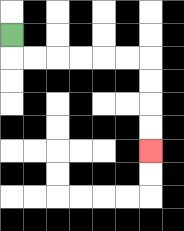{'start': '[0, 1]', 'end': '[6, 6]', 'path_directions': 'D,R,R,R,R,R,R,D,D,D,D', 'path_coordinates': '[[0, 1], [0, 2], [1, 2], [2, 2], [3, 2], [4, 2], [5, 2], [6, 2], [6, 3], [6, 4], [6, 5], [6, 6]]'}